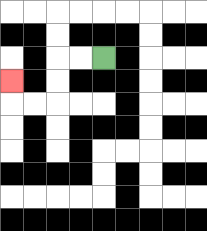{'start': '[4, 2]', 'end': '[0, 3]', 'path_directions': 'L,L,D,D,L,L,U', 'path_coordinates': '[[4, 2], [3, 2], [2, 2], [2, 3], [2, 4], [1, 4], [0, 4], [0, 3]]'}